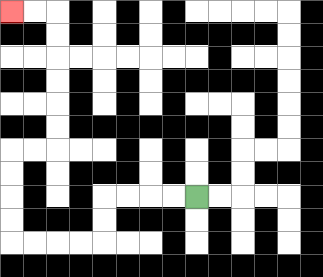{'start': '[8, 8]', 'end': '[0, 0]', 'path_directions': 'L,L,L,L,D,D,L,L,L,L,U,U,U,U,R,R,U,U,U,U,U,U,L,L', 'path_coordinates': '[[8, 8], [7, 8], [6, 8], [5, 8], [4, 8], [4, 9], [4, 10], [3, 10], [2, 10], [1, 10], [0, 10], [0, 9], [0, 8], [0, 7], [0, 6], [1, 6], [2, 6], [2, 5], [2, 4], [2, 3], [2, 2], [2, 1], [2, 0], [1, 0], [0, 0]]'}